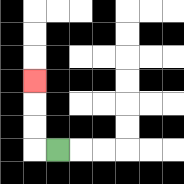{'start': '[2, 6]', 'end': '[1, 3]', 'path_directions': 'L,U,U,U', 'path_coordinates': '[[2, 6], [1, 6], [1, 5], [1, 4], [1, 3]]'}